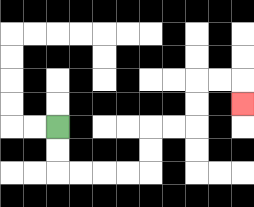{'start': '[2, 5]', 'end': '[10, 4]', 'path_directions': 'D,D,R,R,R,R,U,U,R,R,U,U,R,R,D', 'path_coordinates': '[[2, 5], [2, 6], [2, 7], [3, 7], [4, 7], [5, 7], [6, 7], [6, 6], [6, 5], [7, 5], [8, 5], [8, 4], [8, 3], [9, 3], [10, 3], [10, 4]]'}